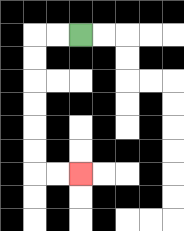{'start': '[3, 1]', 'end': '[3, 7]', 'path_directions': 'L,L,D,D,D,D,D,D,R,R', 'path_coordinates': '[[3, 1], [2, 1], [1, 1], [1, 2], [1, 3], [1, 4], [1, 5], [1, 6], [1, 7], [2, 7], [3, 7]]'}